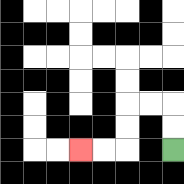{'start': '[7, 6]', 'end': '[3, 6]', 'path_directions': 'U,U,L,L,D,D,L,L', 'path_coordinates': '[[7, 6], [7, 5], [7, 4], [6, 4], [5, 4], [5, 5], [5, 6], [4, 6], [3, 6]]'}